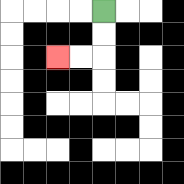{'start': '[4, 0]', 'end': '[2, 2]', 'path_directions': 'D,D,L,L', 'path_coordinates': '[[4, 0], [4, 1], [4, 2], [3, 2], [2, 2]]'}